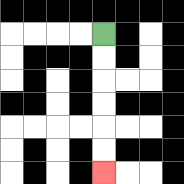{'start': '[4, 1]', 'end': '[4, 7]', 'path_directions': 'D,D,D,D,D,D', 'path_coordinates': '[[4, 1], [4, 2], [4, 3], [4, 4], [4, 5], [4, 6], [4, 7]]'}